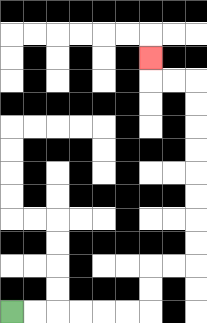{'start': '[0, 13]', 'end': '[6, 2]', 'path_directions': 'R,R,R,R,R,R,U,U,R,R,U,U,U,U,U,U,U,U,L,L,U', 'path_coordinates': '[[0, 13], [1, 13], [2, 13], [3, 13], [4, 13], [5, 13], [6, 13], [6, 12], [6, 11], [7, 11], [8, 11], [8, 10], [8, 9], [8, 8], [8, 7], [8, 6], [8, 5], [8, 4], [8, 3], [7, 3], [6, 3], [6, 2]]'}